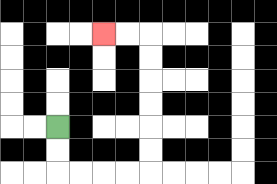{'start': '[2, 5]', 'end': '[4, 1]', 'path_directions': 'D,D,R,R,R,R,U,U,U,U,U,U,L,L', 'path_coordinates': '[[2, 5], [2, 6], [2, 7], [3, 7], [4, 7], [5, 7], [6, 7], [6, 6], [6, 5], [6, 4], [6, 3], [6, 2], [6, 1], [5, 1], [4, 1]]'}